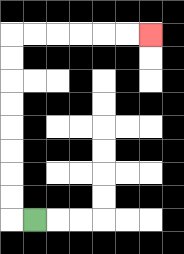{'start': '[1, 9]', 'end': '[6, 1]', 'path_directions': 'L,U,U,U,U,U,U,U,U,R,R,R,R,R,R', 'path_coordinates': '[[1, 9], [0, 9], [0, 8], [0, 7], [0, 6], [0, 5], [0, 4], [0, 3], [0, 2], [0, 1], [1, 1], [2, 1], [3, 1], [4, 1], [5, 1], [6, 1]]'}